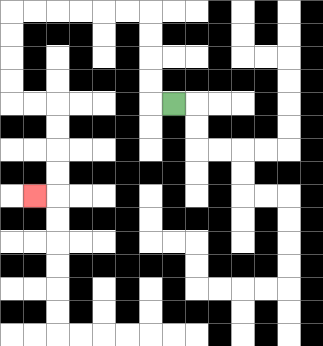{'start': '[7, 4]', 'end': '[1, 8]', 'path_directions': 'L,U,U,U,U,L,L,L,L,L,L,D,D,D,D,R,R,D,D,D,D,L', 'path_coordinates': '[[7, 4], [6, 4], [6, 3], [6, 2], [6, 1], [6, 0], [5, 0], [4, 0], [3, 0], [2, 0], [1, 0], [0, 0], [0, 1], [0, 2], [0, 3], [0, 4], [1, 4], [2, 4], [2, 5], [2, 6], [2, 7], [2, 8], [1, 8]]'}